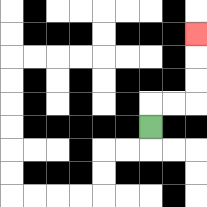{'start': '[6, 5]', 'end': '[8, 1]', 'path_directions': 'U,R,R,U,U,U', 'path_coordinates': '[[6, 5], [6, 4], [7, 4], [8, 4], [8, 3], [8, 2], [8, 1]]'}